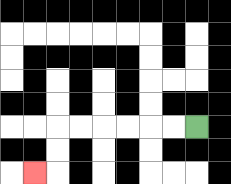{'start': '[8, 5]', 'end': '[1, 7]', 'path_directions': 'L,L,L,L,L,L,D,D,L', 'path_coordinates': '[[8, 5], [7, 5], [6, 5], [5, 5], [4, 5], [3, 5], [2, 5], [2, 6], [2, 7], [1, 7]]'}